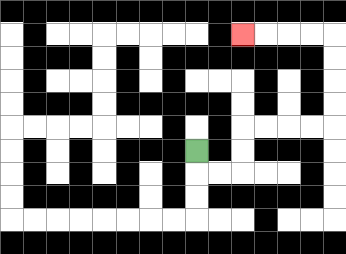{'start': '[8, 6]', 'end': '[10, 1]', 'path_directions': 'D,R,R,U,U,R,R,R,R,U,U,U,U,L,L,L,L', 'path_coordinates': '[[8, 6], [8, 7], [9, 7], [10, 7], [10, 6], [10, 5], [11, 5], [12, 5], [13, 5], [14, 5], [14, 4], [14, 3], [14, 2], [14, 1], [13, 1], [12, 1], [11, 1], [10, 1]]'}